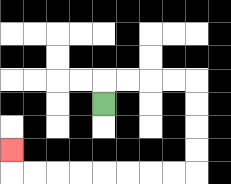{'start': '[4, 4]', 'end': '[0, 6]', 'path_directions': 'U,R,R,R,R,D,D,D,D,L,L,L,L,L,L,L,L,U', 'path_coordinates': '[[4, 4], [4, 3], [5, 3], [6, 3], [7, 3], [8, 3], [8, 4], [8, 5], [8, 6], [8, 7], [7, 7], [6, 7], [5, 7], [4, 7], [3, 7], [2, 7], [1, 7], [0, 7], [0, 6]]'}